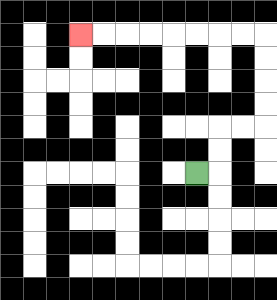{'start': '[8, 7]', 'end': '[3, 1]', 'path_directions': 'R,U,U,R,R,U,U,U,U,L,L,L,L,L,L,L,L', 'path_coordinates': '[[8, 7], [9, 7], [9, 6], [9, 5], [10, 5], [11, 5], [11, 4], [11, 3], [11, 2], [11, 1], [10, 1], [9, 1], [8, 1], [7, 1], [6, 1], [5, 1], [4, 1], [3, 1]]'}